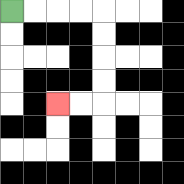{'start': '[0, 0]', 'end': '[2, 4]', 'path_directions': 'R,R,R,R,D,D,D,D,L,L', 'path_coordinates': '[[0, 0], [1, 0], [2, 0], [3, 0], [4, 0], [4, 1], [4, 2], [4, 3], [4, 4], [3, 4], [2, 4]]'}